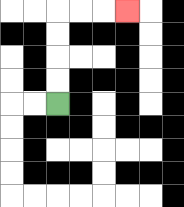{'start': '[2, 4]', 'end': '[5, 0]', 'path_directions': 'U,U,U,U,R,R,R', 'path_coordinates': '[[2, 4], [2, 3], [2, 2], [2, 1], [2, 0], [3, 0], [4, 0], [5, 0]]'}